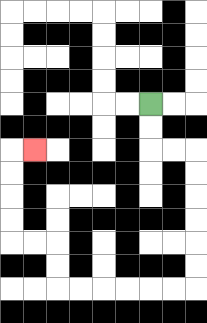{'start': '[6, 4]', 'end': '[1, 6]', 'path_directions': 'D,D,R,R,D,D,D,D,D,D,L,L,L,L,L,L,U,U,L,L,U,U,U,U,R', 'path_coordinates': '[[6, 4], [6, 5], [6, 6], [7, 6], [8, 6], [8, 7], [8, 8], [8, 9], [8, 10], [8, 11], [8, 12], [7, 12], [6, 12], [5, 12], [4, 12], [3, 12], [2, 12], [2, 11], [2, 10], [1, 10], [0, 10], [0, 9], [0, 8], [0, 7], [0, 6], [1, 6]]'}